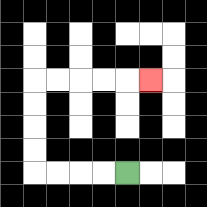{'start': '[5, 7]', 'end': '[6, 3]', 'path_directions': 'L,L,L,L,U,U,U,U,R,R,R,R,R', 'path_coordinates': '[[5, 7], [4, 7], [3, 7], [2, 7], [1, 7], [1, 6], [1, 5], [1, 4], [1, 3], [2, 3], [3, 3], [4, 3], [5, 3], [6, 3]]'}